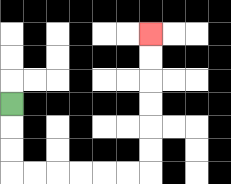{'start': '[0, 4]', 'end': '[6, 1]', 'path_directions': 'D,D,D,R,R,R,R,R,R,U,U,U,U,U,U', 'path_coordinates': '[[0, 4], [0, 5], [0, 6], [0, 7], [1, 7], [2, 7], [3, 7], [4, 7], [5, 7], [6, 7], [6, 6], [6, 5], [6, 4], [6, 3], [6, 2], [6, 1]]'}